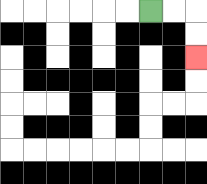{'start': '[6, 0]', 'end': '[8, 2]', 'path_directions': 'R,R,D,D', 'path_coordinates': '[[6, 0], [7, 0], [8, 0], [8, 1], [8, 2]]'}